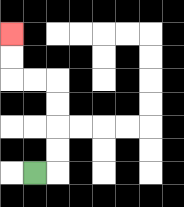{'start': '[1, 7]', 'end': '[0, 1]', 'path_directions': 'R,U,U,U,U,L,L,U,U', 'path_coordinates': '[[1, 7], [2, 7], [2, 6], [2, 5], [2, 4], [2, 3], [1, 3], [0, 3], [0, 2], [0, 1]]'}